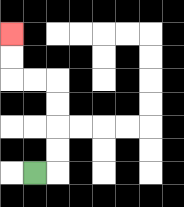{'start': '[1, 7]', 'end': '[0, 1]', 'path_directions': 'R,U,U,U,U,L,L,U,U', 'path_coordinates': '[[1, 7], [2, 7], [2, 6], [2, 5], [2, 4], [2, 3], [1, 3], [0, 3], [0, 2], [0, 1]]'}